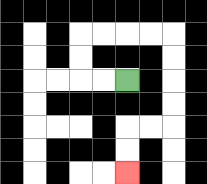{'start': '[5, 3]', 'end': '[5, 7]', 'path_directions': 'L,L,U,U,R,R,R,R,D,D,D,D,L,L,D,D', 'path_coordinates': '[[5, 3], [4, 3], [3, 3], [3, 2], [3, 1], [4, 1], [5, 1], [6, 1], [7, 1], [7, 2], [7, 3], [7, 4], [7, 5], [6, 5], [5, 5], [5, 6], [5, 7]]'}